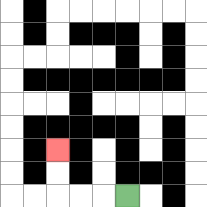{'start': '[5, 8]', 'end': '[2, 6]', 'path_directions': 'L,L,L,U,U', 'path_coordinates': '[[5, 8], [4, 8], [3, 8], [2, 8], [2, 7], [2, 6]]'}